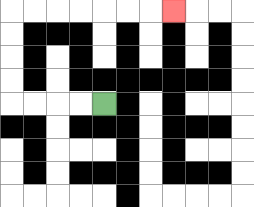{'start': '[4, 4]', 'end': '[7, 0]', 'path_directions': 'L,L,L,L,U,U,U,U,R,R,R,R,R,R,R', 'path_coordinates': '[[4, 4], [3, 4], [2, 4], [1, 4], [0, 4], [0, 3], [0, 2], [0, 1], [0, 0], [1, 0], [2, 0], [3, 0], [4, 0], [5, 0], [6, 0], [7, 0]]'}